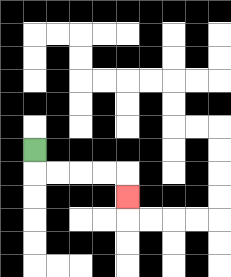{'start': '[1, 6]', 'end': '[5, 8]', 'path_directions': 'D,R,R,R,R,D', 'path_coordinates': '[[1, 6], [1, 7], [2, 7], [3, 7], [4, 7], [5, 7], [5, 8]]'}